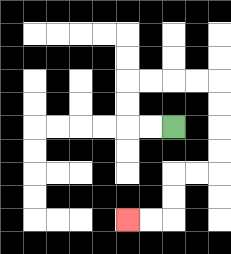{'start': '[7, 5]', 'end': '[5, 9]', 'path_directions': 'L,L,U,U,R,R,R,R,D,D,D,D,L,L,D,D,L,L', 'path_coordinates': '[[7, 5], [6, 5], [5, 5], [5, 4], [5, 3], [6, 3], [7, 3], [8, 3], [9, 3], [9, 4], [9, 5], [9, 6], [9, 7], [8, 7], [7, 7], [7, 8], [7, 9], [6, 9], [5, 9]]'}